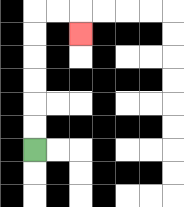{'start': '[1, 6]', 'end': '[3, 1]', 'path_directions': 'U,U,U,U,U,U,R,R,D', 'path_coordinates': '[[1, 6], [1, 5], [1, 4], [1, 3], [1, 2], [1, 1], [1, 0], [2, 0], [3, 0], [3, 1]]'}